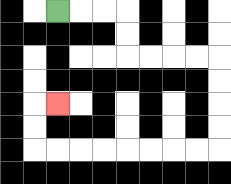{'start': '[2, 0]', 'end': '[2, 4]', 'path_directions': 'R,R,R,D,D,R,R,R,R,D,D,D,D,L,L,L,L,L,L,L,L,U,U,R', 'path_coordinates': '[[2, 0], [3, 0], [4, 0], [5, 0], [5, 1], [5, 2], [6, 2], [7, 2], [8, 2], [9, 2], [9, 3], [9, 4], [9, 5], [9, 6], [8, 6], [7, 6], [6, 6], [5, 6], [4, 6], [3, 6], [2, 6], [1, 6], [1, 5], [1, 4], [2, 4]]'}